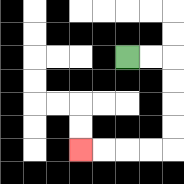{'start': '[5, 2]', 'end': '[3, 6]', 'path_directions': 'R,R,D,D,D,D,L,L,L,L', 'path_coordinates': '[[5, 2], [6, 2], [7, 2], [7, 3], [7, 4], [7, 5], [7, 6], [6, 6], [5, 6], [4, 6], [3, 6]]'}